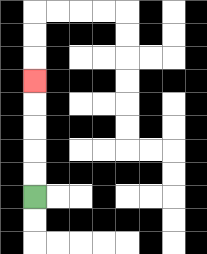{'start': '[1, 8]', 'end': '[1, 3]', 'path_directions': 'U,U,U,U,U', 'path_coordinates': '[[1, 8], [1, 7], [1, 6], [1, 5], [1, 4], [1, 3]]'}